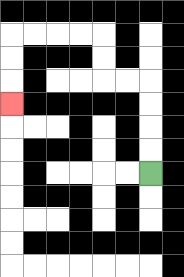{'start': '[6, 7]', 'end': '[0, 4]', 'path_directions': 'U,U,U,U,L,L,U,U,L,L,L,L,D,D,D', 'path_coordinates': '[[6, 7], [6, 6], [6, 5], [6, 4], [6, 3], [5, 3], [4, 3], [4, 2], [4, 1], [3, 1], [2, 1], [1, 1], [0, 1], [0, 2], [0, 3], [0, 4]]'}